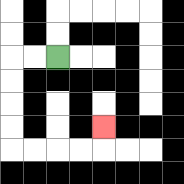{'start': '[2, 2]', 'end': '[4, 5]', 'path_directions': 'L,L,D,D,D,D,R,R,R,R,U', 'path_coordinates': '[[2, 2], [1, 2], [0, 2], [0, 3], [0, 4], [0, 5], [0, 6], [1, 6], [2, 6], [3, 6], [4, 6], [4, 5]]'}